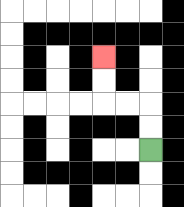{'start': '[6, 6]', 'end': '[4, 2]', 'path_directions': 'U,U,L,L,U,U', 'path_coordinates': '[[6, 6], [6, 5], [6, 4], [5, 4], [4, 4], [4, 3], [4, 2]]'}